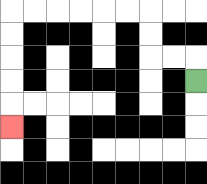{'start': '[8, 3]', 'end': '[0, 5]', 'path_directions': 'U,L,L,U,U,L,L,L,L,L,L,D,D,D,D,D', 'path_coordinates': '[[8, 3], [8, 2], [7, 2], [6, 2], [6, 1], [6, 0], [5, 0], [4, 0], [3, 0], [2, 0], [1, 0], [0, 0], [0, 1], [0, 2], [0, 3], [0, 4], [0, 5]]'}